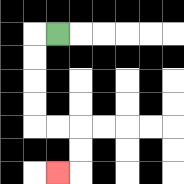{'start': '[2, 1]', 'end': '[2, 7]', 'path_directions': 'L,D,D,D,D,R,R,D,D,L', 'path_coordinates': '[[2, 1], [1, 1], [1, 2], [1, 3], [1, 4], [1, 5], [2, 5], [3, 5], [3, 6], [3, 7], [2, 7]]'}